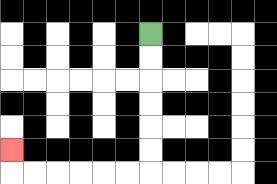{'start': '[6, 1]', 'end': '[0, 6]', 'path_directions': 'D,D,D,D,D,D,L,L,L,L,L,L,U', 'path_coordinates': '[[6, 1], [6, 2], [6, 3], [6, 4], [6, 5], [6, 6], [6, 7], [5, 7], [4, 7], [3, 7], [2, 7], [1, 7], [0, 7], [0, 6]]'}